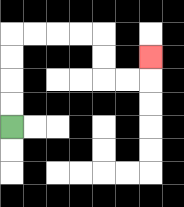{'start': '[0, 5]', 'end': '[6, 2]', 'path_directions': 'U,U,U,U,R,R,R,R,D,D,R,R,U', 'path_coordinates': '[[0, 5], [0, 4], [0, 3], [0, 2], [0, 1], [1, 1], [2, 1], [3, 1], [4, 1], [4, 2], [4, 3], [5, 3], [6, 3], [6, 2]]'}